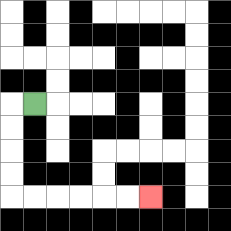{'start': '[1, 4]', 'end': '[6, 8]', 'path_directions': 'L,D,D,D,D,R,R,R,R,R,R', 'path_coordinates': '[[1, 4], [0, 4], [0, 5], [0, 6], [0, 7], [0, 8], [1, 8], [2, 8], [3, 8], [4, 8], [5, 8], [6, 8]]'}